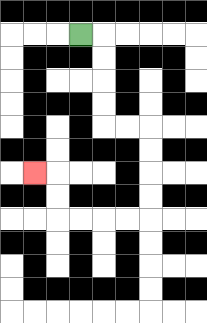{'start': '[3, 1]', 'end': '[1, 7]', 'path_directions': 'R,D,D,D,D,R,R,D,D,D,D,L,L,L,L,U,U,L', 'path_coordinates': '[[3, 1], [4, 1], [4, 2], [4, 3], [4, 4], [4, 5], [5, 5], [6, 5], [6, 6], [6, 7], [6, 8], [6, 9], [5, 9], [4, 9], [3, 9], [2, 9], [2, 8], [2, 7], [1, 7]]'}